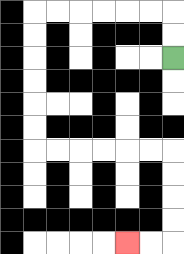{'start': '[7, 2]', 'end': '[5, 10]', 'path_directions': 'U,U,L,L,L,L,L,L,D,D,D,D,D,D,R,R,R,R,R,R,D,D,D,D,L,L', 'path_coordinates': '[[7, 2], [7, 1], [7, 0], [6, 0], [5, 0], [4, 0], [3, 0], [2, 0], [1, 0], [1, 1], [1, 2], [1, 3], [1, 4], [1, 5], [1, 6], [2, 6], [3, 6], [4, 6], [5, 6], [6, 6], [7, 6], [7, 7], [7, 8], [7, 9], [7, 10], [6, 10], [5, 10]]'}